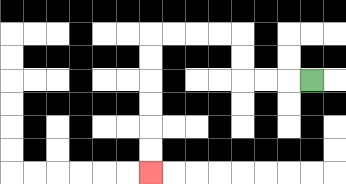{'start': '[13, 3]', 'end': '[6, 7]', 'path_directions': 'L,L,L,U,U,L,L,L,L,D,D,D,D,D,D', 'path_coordinates': '[[13, 3], [12, 3], [11, 3], [10, 3], [10, 2], [10, 1], [9, 1], [8, 1], [7, 1], [6, 1], [6, 2], [6, 3], [6, 4], [6, 5], [6, 6], [6, 7]]'}